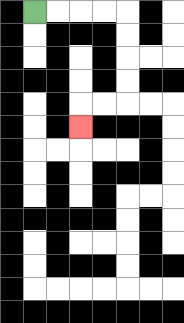{'start': '[1, 0]', 'end': '[3, 5]', 'path_directions': 'R,R,R,R,D,D,D,D,L,L,D', 'path_coordinates': '[[1, 0], [2, 0], [3, 0], [4, 0], [5, 0], [5, 1], [5, 2], [5, 3], [5, 4], [4, 4], [3, 4], [3, 5]]'}